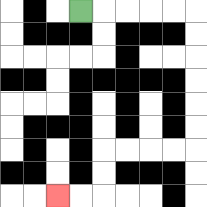{'start': '[3, 0]', 'end': '[2, 8]', 'path_directions': 'R,R,R,R,R,D,D,D,D,D,D,L,L,L,L,D,D,L,L', 'path_coordinates': '[[3, 0], [4, 0], [5, 0], [6, 0], [7, 0], [8, 0], [8, 1], [8, 2], [8, 3], [8, 4], [8, 5], [8, 6], [7, 6], [6, 6], [5, 6], [4, 6], [4, 7], [4, 8], [3, 8], [2, 8]]'}